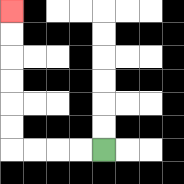{'start': '[4, 6]', 'end': '[0, 0]', 'path_directions': 'L,L,L,L,U,U,U,U,U,U', 'path_coordinates': '[[4, 6], [3, 6], [2, 6], [1, 6], [0, 6], [0, 5], [0, 4], [0, 3], [0, 2], [0, 1], [0, 0]]'}